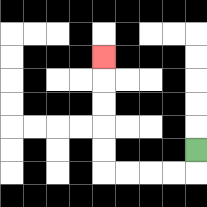{'start': '[8, 6]', 'end': '[4, 2]', 'path_directions': 'D,L,L,L,L,U,U,U,U,U', 'path_coordinates': '[[8, 6], [8, 7], [7, 7], [6, 7], [5, 7], [4, 7], [4, 6], [4, 5], [4, 4], [4, 3], [4, 2]]'}